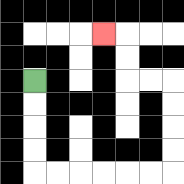{'start': '[1, 3]', 'end': '[4, 1]', 'path_directions': 'D,D,D,D,R,R,R,R,R,R,U,U,U,U,L,L,U,U,L', 'path_coordinates': '[[1, 3], [1, 4], [1, 5], [1, 6], [1, 7], [2, 7], [3, 7], [4, 7], [5, 7], [6, 7], [7, 7], [7, 6], [7, 5], [7, 4], [7, 3], [6, 3], [5, 3], [5, 2], [5, 1], [4, 1]]'}